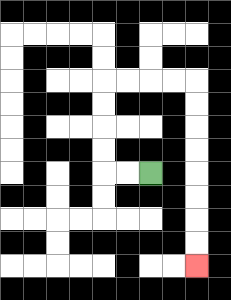{'start': '[6, 7]', 'end': '[8, 11]', 'path_directions': 'L,L,U,U,U,U,R,R,R,R,D,D,D,D,D,D,D,D', 'path_coordinates': '[[6, 7], [5, 7], [4, 7], [4, 6], [4, 5], [4, 4], [4, 3], [5, 3], [6, 3], [7, 3], [8, 3], [8, 4], [8, 5], [8, 6], [8, 7], [8, 8], [8, 9], [8, 10], [8, 11]]'}